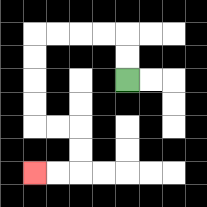{'start': '[5, 3]', 'end': '[1, 7]', 'path_directions': 'U,U,L,L,L,L,D,D,D,D,R,R,D,D,L,L', 'path_coordinates': '[[5, 3], [5, 2], [5, 1], [4, 1], [3, 1], [2, 1], [1, 1], [1, 2], [1, 3], [1, 4], [1, 5], [2, 5], [3, 5], [3, 6], [3, 7], [2, 7], [1, 7]]'}